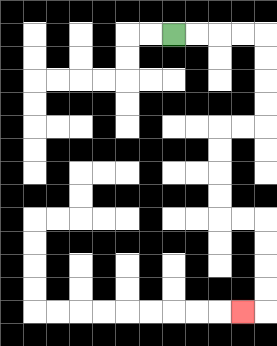{'start': '[7, 1]', 'end': '[10, 13]', 'path_directions': 'R,R,R,R,D,D,D,D,L,L,D,D,D,D,R,R,D,D,D,D,L', 'path_coordinates': '[[7, 1], [8, 1], [9, 1], [10, 1], [11, 1], [11, 2], [11, 3], [11, 4], [11, 5], [10, 5], [9, 5], [9, 6], [9, 7], [9, 8], [9, 9], [10, 9], [11, 9], [11, 10], [11, 11], [11, 12], [11, 13], [10, 13]]'}